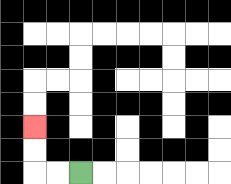{'start': '[3, 7]', 'end': '[1, 5]', 'path_directions': 'L,L,U,U', 'path_coordinates': '[[3, 7], [2, 7], [1, 7], [1, 6], [1, 5]]'}